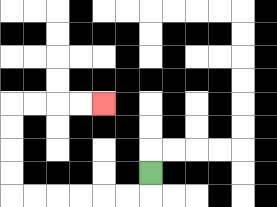{'start': '[6, 7]', 'end': '[4, 4]', 'path_directions': 'D,L,L,L,L,L,L,U,U,U,U,R,R,R,R', 'path_coordinates': '[[6, 7], [6, 8], [5, 8], [4, 8], [3, 8], [2, 8], [1, 8], [0, 8], [0, 7], [0, 6], [0, 5], [0, 4], [1, 4], [2, 4], [3, 4], [4, 4]]'}